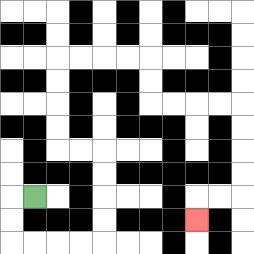{'start': '[1, 8]', 'end': '[8, 9]', 'path_directions': 'L,D,D,R,R,R,R,U,U,U,U,L,L,U,U,U,U,R,R,R,R,D,D,R,R,R,R,D,D,D,D,L,L,D', 'path_coordinates': '[[1, 8], [0, 8], [0, 9], [0, 10], [1, 10], [2, 10], [3, 10], [4, 10], [4, 9], [4, 8], [4, 7], [4, 6], [3, 6], [2, 6], [2, 5], [2, 4], [2, 3], [2, 2], [3, 2], [4, 2], [5, 2], [6, 2], [6, 3], [6, 4], [7, 4], [8, 4], [9, 4], [10, 4], [10, 5], [10, 6], [10, 7], [10, 8], [9, 8], [8, 8], [8, 9]]'}